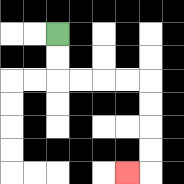{'start': '[2, 1]', 'end': '[5, 7]', 'path_directions': 'D,D,R,R,R,R,D,D,D,D,L', 'path_coordinates': '[[2, 1], [2, 2], [2, 3], [3, 3], [4, 3], [5, 3], [6, 3], [6, 4], [6, 5], [6, 6], [6, 7], [5, 7]]'}